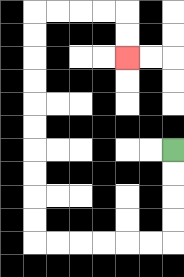{'start': '[7, 6]', 'end': '[5, 2]', 'path_directions': 'D,D,D,D,L,L,L,L,L,L,U,U,U,U,U,U,U,U,U,U,R,R,R,R,D,D', 'path_coordinates': '[[7, 6], [7, 7], [7, 8], [7, 9], [7, 10], [6, 10], [5, 10], [4, 10], [3, 10], [2, 10], [1, 10], [1, 9], [1, 8], [1, 7], [1, 6], [1, 5], [1, 4], [1, 3], [1, 2], [1, 1], [1, 0], [2, 0], [3, 0], [4, 0], [5, 0], [5, 1], [5, 2]]'}